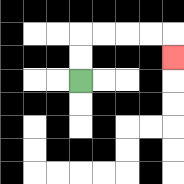{'start': '[3, 3]', 'end': '[7, 2]', 'path_directions': 'U,U,R,R,R,R,D', 'path_coordinates': '[[3, 3], [3, 2], [3, 1], [4, 1], [5, 1], [6, 1], [7, 1], [7, 2]]'}